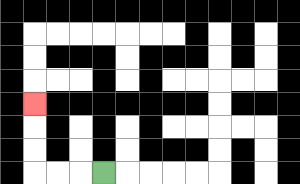{'start': '[4, 7]', 'end': '[1, 4]', 'path_directions': 'L,L,L,U,U,U', 'path_coordinates': '[[4, 7], [3, 7], [2, 7], [1, 7], [1, 6], [1, 5], [1, 4]]'}